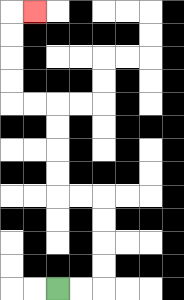{'start': '[2, 12]', 'end': '[1, 0]', 'path_directions': 'R,R,U,U,U,U,L,L,U,U,U,U,L,L,U,U,U,U,R', 'path_coordinates': '[[2, 12], [3, 12], [4, 12], [4, 11], [4, 10], [4, 9], [4, 8], [3, 8], [2, 8], [2, 7], [2, 6], [2, 5], [2, 4], [1, 4], [0, 4], [0, 3], [0, 2], [0, 1], [0, 0], [1, 0]]'}